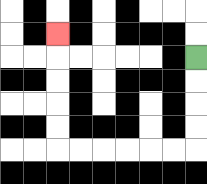{'start': '[8, 2]', 'end': '[2, 1]', 'path_directions': 'D,D,D,D,L,L,L,L,L,L,U,U,U,U,U', 'path_coordinates': '[[8, 2], [8, 3], [8, 4], [8, 5], [8, 6], [7, 6], [6, 6], [5, 6], [4, 6], [3, 6], [2, 6], [2, 5], [2, 4], [2, 3], [2, 2], [2, 1]]'}